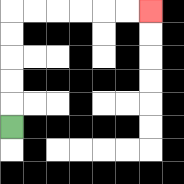{'start': '[0, 5]', 'end': '[6, 0]', 'path_directions': 'U,U,U,U,U,R,R,R,R,R,R', 'path_coordinates': '[[0, 5], [0, 4], [0, 3], [0, 2], [0, 1], [0, 0], [1, 0], [2, 0], [3, 0], [4, 0], [5, 0], [6, 0]]'}